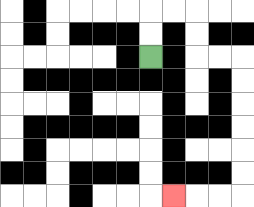{'start': '[6, 2]', 'end': '[7, 8]', 'path_directions': 'U,U,R,R,D,D,R,R,D,D,D,D,D,D,L,L,L', 'path_coordinates': '[[6, 2], [6, 1], [6, 0], [7, 0], [8, 0], [8, 1], [8, 2], [9, 2], [10, 2], [10, 3], [10, 4], [10, 5], [10, 6], [10, 7], [10, 8], [9, 8], [8, 8], [7, 8]]'}